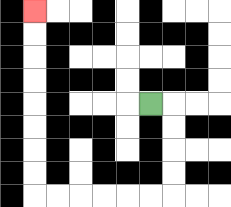{'start': '[6, 4]', 'end': '[1, 0]', 'path_directions': 'R,D,D,D,D,L,L,L,L,L,L,U,U,U,U,U,U,U,U', 'path_coordinates': '[[6, 4], [7, 4], [7, 5], [7, 6], [7, 7], [7, 8], [6, 8], [5, 8], [4, 8], [3, 8], [2, 8], [1, 8], [1, 7], [1, 6], [1, 5], [1, 4], [1, 3], [1, 2], [1, 1], [1, 0]]'}